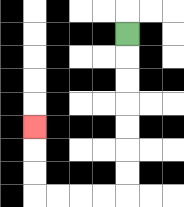{'start': '[5, 1]', 'end': '[1, 5]', 'path_directions': 'D,D,D,D,D,D,D,L,L,L,L,U,U,U', 'path_coordinates': '[[5, 1], [5, 2], [5, 3], [5, 4], [5, 5], [5, 6], [5, 7], [5, 8], [4, 8], [3, 8], [2, 8], [1, 8], [1, 7], [1, 6], [1, 5]]'}